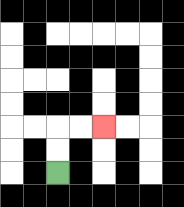{'start': '[2, 7]', 'end': '[4, 5]', 'path_directions': 'U,U,R,R', 'path_coordinates': '[[2, 7], [2, 6], [2, 5], [3, 5], [4, 5]]'}